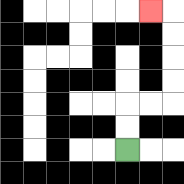{'start': '[5, 6]', 'end': '[6, 0]', 'path_directions': 'U,U,R,R,U,U,U,U,L', 'path_coordinates': '[[5, 6], [5, 5], [5, 4], [6, 4], [7, 4], [7, 3], [7, 2], [7, 1], [7, 0], [6, 0]]'}